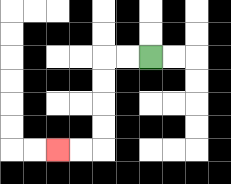{'start': '[6, 2]', 'end': '[2, 6]', 'path_directions': 'L,L,D,D,D,D,L,L', 'path_coordinates': '[[6, 2], [5, 2], [4, 2], [4, 3], [4, 4], [4, 5], [4, 6], [3, 6], [2, 6]]'}